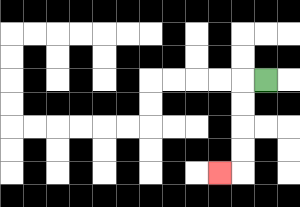{'start': '[11, 3]', 'end': '[9, 7]', 'path_directions': 'L,D,D,D,D,L', 'path_coordinates': '[[11, 3], [10, 3], [10, 4], [10, 5], [10, 6], [10, 7], [9, 7]]'}